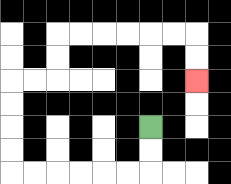{'start': '[6, 5]', 'end': '[8, 3]', 'path_directions': 'D,D,L,L,L,L,L,L,U,U,U,U,R,R,U,U,R,R,R,R,R,R,D,D', 'path_coordinates': '[[6, 5], [6, 6], [6, 7], [5, 7], [4, 7], [3, 7], [2, 7], [1, 7], [0, 7], [0, 6], [0, 5], [0, 4], [0, 3], [1, 3], [2, 3], [2, 2], [2, 1], [3, 1], [4, 1], [5, 1], [6, 1], [7, 1], [8, 1], [8, 2], [8, 3]]'}